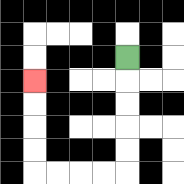{'start': '[5, 2]', 'end': '[1, 3]', 'path_directions': 'D,D,D,D,D,L,L,L,L,U,U,U,U', 'path_coordinates': '[[5, 2], [5, 3], [5, 4], [5, 5], [5, 6], [5, 7], [4, 7], [3, 7], [2, 7], [1, 7], [1, 6], [1, 5], [1, 4], [1, 3]]'}